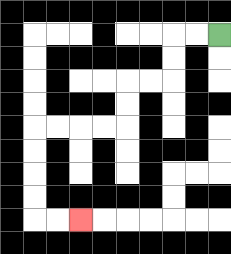{'start': '[9, 1]', 'end': '[3, 9]', 'path_directions': 'L,L,D,D,L,L,D,D,L,L,L,L,D,D,D,D,R,R', 'path_coordinates': '[[9, 1], [8, 1], [7, 1], [7, 2], [7, 3], [6, 3], [5, 3], [5, 4], [5, 5], [4, 5], [3, 5], [2, 5], [1, 5], [1, 6], [1, 7], [1, 8], [1, 9], [2, 9], [3, 9]]'}